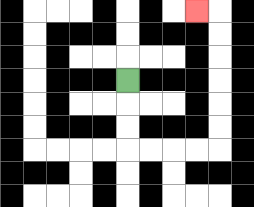{'start': '[5, 3]', 'end': '[8, 0]', 'path_directions': 'D,D,D,R,R,R,R,U,U,U,U,U,U,L', 'path_coordinates': '[[5, 3], [5, 4], [5, 5], [5, 6], [6, 6], [7, 6], [8, 6], [9, 6], [9, 5], [9, 4], [9, 3], [9, 2], [9, 1], [9, 0], [8, 0]]'}